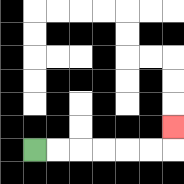{'start': '[1, 6]', 'end': '[7, 5]', 'path_directions': 'R,R,R,R,R,R,U', 'path_coordinates': '[[1, 6], [2, 6], [3, 6], [4, 6], [5, 6], [6, 6], [7, 6], [7, 5]]'}